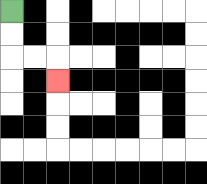{'start': '[0, 0]', 'end': '[2, 3]', 'path_directions': 'D,D,R,R,D', 'path_coordinates': '[[0, 0], [0, 1], [0, 2], [1, 2], [2, 2], [2, 3]]'}